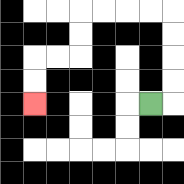{'start': '[6, 4]', 'end': '[1, 4]', 'path_directions': 'R,U,U,U,U,L,L,L,L,D,D,L,L,D,D', 'path_coordinates': '[[6, 4], [7, 4], [7, 3], [7, 2], [7, 1], [7, 0], [6, 0], [5, 0], [4, 0], [3, 0], [3, 1], [3, 2], [2, 2], [1, 2], [1, 3], [1, 4]]'}